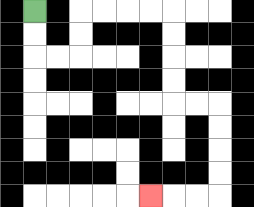{'start': '[1, 0]', 'end': '[6, 8]', 'path_directions': 'D,D,R,R,U,U,R,R,R,R,D,D,D,D,R,R,D,D,D,D,L,L,L', 'path_coordinates': '[[1, 0], [1, 1], [1, 2], [2, 2], [3, 2], [3, 1], [3, 0], [4, 0], [5, 0], [6, 0], [7, 0], [7, 1], [7, 2], [7, 3], [7, 4], [8, 4], [9, 4], [9, 5], [9, 6], [9, 7], [9, 8], [8, 8], [7, 8], [6, 8]]'}